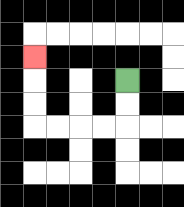{'start': '[5, 3]', 'end': '[1, 2]', 'path_directions': 'D,D,L,L,L,L,U,U,U', 'path_coordinates': '[[5, 3], [5, 4], [5, 5], [4, 5], [3, 5], [2, 5], [1, 5], [1, 4], [1, 3], [1, 2]]'}